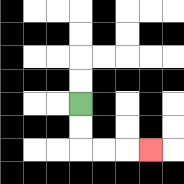{'start': '[3, 4]', 'end': '[6, 6]', 'path_directions': 'D,D,R,R,R', 'path_coordinates': '[[3, 4], [3, 5], [3, 6], [4, 6], [5, 6], [6, 6]]'}